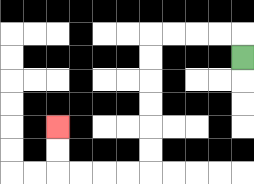{'start': '[10, 2]', 'end': '[2, 5]', 'path_directions': 'U,L,L,L,L,D,D,D,D,D,D,L,L,L,L,U,U', 'path_coordinates': '[[10, 2], [10, 1], [9, 1], [8, 1], [7, 1], [6, 1], [6, 2], [6, 3], [6, 4], [6, 5], [6, 6], [6, 7], [5, 7], [4, 7], [3, 7], [2, 7], [2, 6], [2, 5]]'}